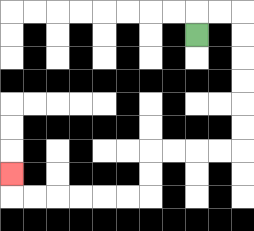{'start': '[8, 1]', 'end': '[0, 7]', 'path_directions': 'U,R,R,D,D,D,D,D,D,L,L,L,L,D,D,L,L,L,L,L,L,U', 'path_coordinates': '[[8, 1], [8, 0], [9, 0], [10, 0], [10, 1], [10, 2], [10, 3], [10, 4], [10, 5], [10, 6], [9, 6], [8, 6], [7, 6], [6, 6], [6, 7], [6, 8], [5, 8], [4, 8], [3, 8], [2, 8], [1, 8], [0, 8], [0, 7]]'}